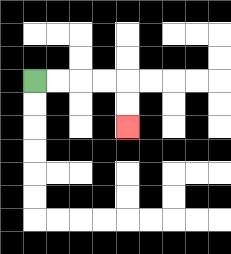{'start': '[1, 3]', 'end': '[5, 5]', 'path_directions': 'R,R,R,R,D,D', 'path_coordinates': '[[1, 3], [2, 3], [3, 3], [4, 3], [5, 3], [5, 4], [5, 5]]'}